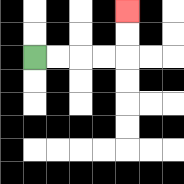{'start': '[1, 2]', 'end': '[5, 0]', 'path_directions': 'R,R,R,R,U,U', 'path_coordinates': '[[1, 2], [2, 2], [3, 2], [4, 2], [5, 2], [5, 1], [5, 0]]'}